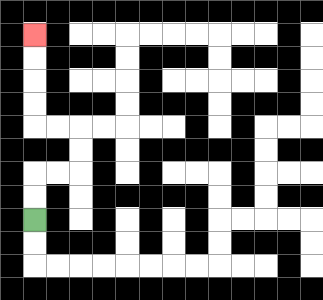{'start': '[1, 9]', 'end': '[1, 1]', 'path_directions': 'U,U,R,R,U,U,L,L,U,U,U,U', 'path_coordinates': '[[1, 9], [1, 8], [1, 7], [2, 7], [3, 7], [3, 6], [3, 5], [2, 5], [1, 5], [1, 4], [1, 3], [1, 2], [1, 1]]'}